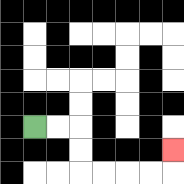{'start': '[1, 5]', 'end': '[7, 6]', 'path_directions': 'R,R,D,D,R,R,R,R,U', 'path_coordinates': '[[1, 5], [2, 5], [3, 5], [3, 6], [3, 7], [4, 7], [5, 7], [6, 7], [7, 7], [7, 6]]'}